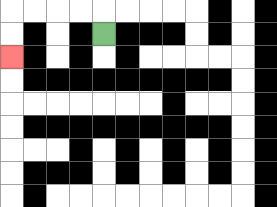{'start': '[4, 1]', 'end': '[0, 2]', 'path_directions': 'U,L,L,L,L,D,D', 'path_coordinates': '[[4, 1], [4, 0], [3, 0], [2, 0], [1, 0], [0, 0], [0, 1], [0, 2]]'}